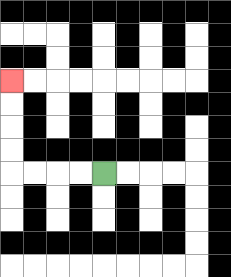{'start': '[4, 7]', 'end': '[0, 3]', 'path_directions': 'L,L,L,L,U,U,U,U', 'path_coordinates': '[[4, 7], [3, 7], [2, 7], [1, 7], [0, 7], [0, 6], [0, 5], [0, 4], [0, 3]]'}